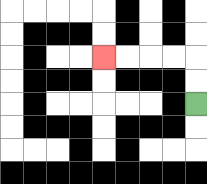{'start': '[8, 4]', 'end': '[4, 2]', 'path_directions': 'U,U,L,L,L,L', 'path_coordinates': '[[8, 4], [8, 3], [8, 2], [7, 2], [6, 2], [5, 2], [4, 2]]'}